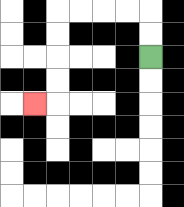{'start': '[6, 2]', 'end': '[1, 4]', 'path_directions': 'U,U,L,L,L,L,D,D,D,D,L', 'path_coordinates': '[[6, 2], [6, 1], [6, 0], [5, 0], [4, 0], [3, 0], [2, 0], [2, 1], [2, 2], [2, 3], [2, 4], [1, 4]]'}